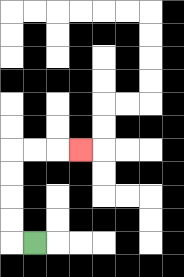{'start': '[1, 10]', 'end': '[3, 6]', 'path_directions': 'L,U,U,U,U,R,R,R', 'path_coordinates': '[[1, 10], [0, 10], [0, 9], [0, 8], [0, 7], [0, 6], [1, 6], [2, 6], [3, 6]]'}